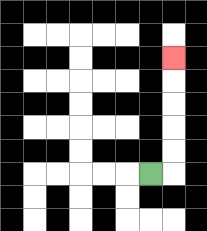{'start': '[6, 7]', 'end': '[7, 2]', 'path_directions': 'R,U,U,U,U,U', 'path_coordinates': '[[6, 7], [7, 7], [7, 6], [7, 5], [7, 4], [7, 3], [7, 2]]'}